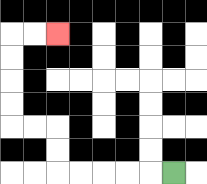{'start': '[7, 7]', 'end': '[2, 1]', 'path_directions': 'L,L,L,L,L,U,U,L,L,U,U,U,U,R,R', 'path_coordinates': '[[7, 7], [6, 7], [5, 7], [4, 7], [3, 7], [2, 7], [2, 6], [2, 5], [1, 5], [0, 5], [0, 4], [0, 3], [0, 2], [0, 1], [1, 1], [2, 1]]'}